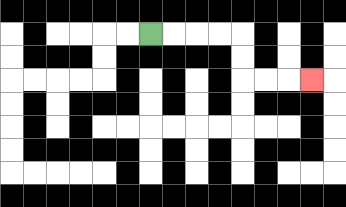{'start': '[6, 1]', 'end': '[13, 3]', 'path_directions': 'R,R,R,R,D,D,R,R,R', 'path_coordinates': '[[6, 1], [7, 1], [8, 1], [9, 1], [10, 1], [10, 2], [10, 3], [11, 3], [12, 3], [13, 3]]'}